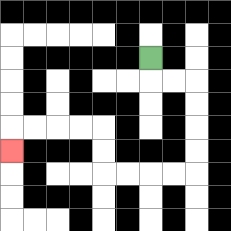{'start': '[6, 2]', 'end': '[0, 6]', 'path_directions': 'D,R,R,D,D,D,D,L,L,L,L,U,U,L,L,L,L,D', 'path_coordinates': '[[6, 2], [6, 3], [7, 3], [8, 3], [8, 4], [8, 5], [8, 6], [8, 7], [7, 7], [6, 7], [5, 7], [4, 7], [4, 6], [4, 5], [3, 5], [2, 5], [1, 5], [0, 5], [0, 6]]'}